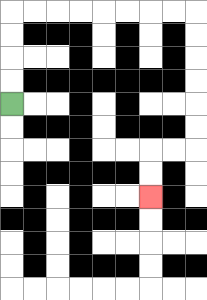{'start': '[0, 4]', 'end': '[6, 8]', 'path_directions': 'U,U,U,U,R,R,R,R,R,R,R,R,D,D,D,D,D,D,L,L,D,D', 'path_coordinates': '[[0, 4], [0, 3], [0, 2], [0, 1], [0, 0], [1, 0], [2, 0], [3, 0], [4, 0], [5, 0], [6, 0], [7, 0], [8, 0], [8, 1], [8, 2], [8, 3], [8, 4], [8, 5], [8, 6], [7, 6], [6, 6], [6, 7], [6, 8]]'}